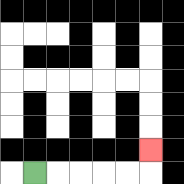{'start': '[1, 7]', 'end': '[6, 6]', 'path_directions': 'R,R,R,R,R,U', 'path_coordinates': '[[1, 7], [2, 7], [3, 7], [4, 7], [5, 7], [6, 7], [6, 6]]'}